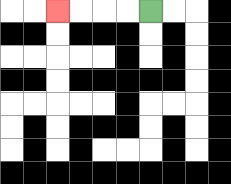{'start': '[6, 0]', 'end': '[2, 0]', 'path_directions': 'L,L,L,L', 'path_coordinates': '[[6, 0], [5, 0], [4, 0], [3, 0], [2, 0]]'}